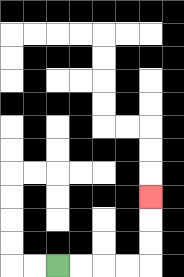{'start': '[2, 11]', 'end': '[6, 8]', 'path_directions': 'R,R,R,R,U,U,U', 'path_coordinates': '[[2, 11], [3, 11], [4, 11], [5, 11], [6, 11], [6, 10], [6, 9], [6, 8]]'}